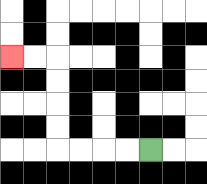{'start': '[6, 6]', 'end': '[0, 2]', 'path_directions': 'L,L,L,L,U,U,U,U,L,L', 'path_coordinates': '[[6, 6], [5, 6], [4, 6], [3, 6], [2, 6], [2, 5], [2, 4], [2, 3], [2, 2], [1, 2], [0, 2]]'}